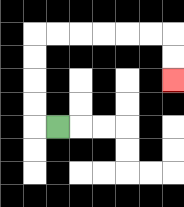{'start': '[2, 5]', 'end': '[7, 3]', 'path_directions': 'L,U,U,U,U,R,R,R,R,R,R,D,D', 'path_coordinates': '[[2, 5], [1, 5], [1, 4], [1, 3], [1, 2], [1, 1], [2, 1], [3, 1], [4, 1], [5, 1], [6, 1], [7, 1], [7, 2], [7, 3]]'}